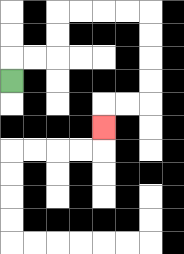{'start': '[0, 3]', 'end': '[4, 5]', 'path_directions': 'U,R,R,U,U,R,R,R,R,D,D,D,D,L,L,D', 'path_coordinates': '[[0, 3], [0, 2], [1, 2], [2, 2], [2, 1], [2, 0], [3, 0], [4, 0], [5, 0], [6, 0], [6, 1], [6, 2], [6, 3], [6, 4], [5, 4], [4, 4], [4, 5]]'}